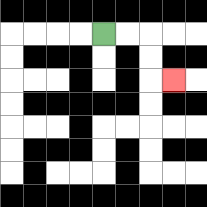{'start': '[4, 1]', 'end': '[7, 3]', 'path_directions': 'R,R,D,D,R', 'path_coordinates': '[[4, 1], [5, 1], [6, 1], [6, 2], [6, 3], [7, 3]]'}